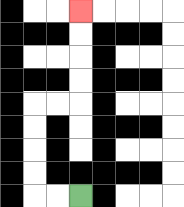{'start': '[3, 8]', 'end': '[3, 0]', 'path_directions': 'L,L,U,U,U,U,R,R,U,U,U,U', 'path_coordinates': '[[3, 8], [2, 8], [1, 8], [1, 7], [1, 6], [1, 5], [1, 4], [2, 4], [3, 4], [3, 3], [3, 2], [3, 1], [3, 0]]'}